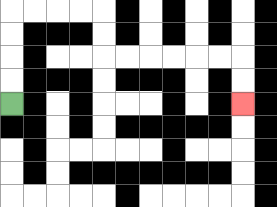{'start': '[0, 4]', 'end': '[10, 4]', 'path_directions': 'U,U,U,U,R,R,R,R,D,D,R,R,R,R,R,R,D,D', 'path_coordinates': '[[0, 4], [0, 3], [0, 2], [0, 1], [0, 0], [1, 0], [2, 0], [3, 0], [4, 0], [4, 1], [4, 2], [5, 2], [6, 2], [7, 2], [8, 2], [9, 2], [10, 2], [10, 3], [10, 4]]'}